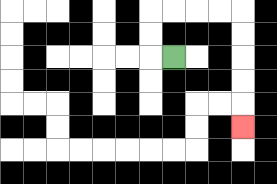{'start': '[7, 2]', 'end': '[10, 5]', 'path_directions': 'L,U,U,R,R,R,R,D,D,D,D,D', 'path_coordinates': '[[7, 2], [6, 2], [6, 1], [6, 0], [7, 0], [8, 0], [9, 0], [10, 0], [10, 1], [10, 2], [10, 3], [10, 4], [10, 5]]'}